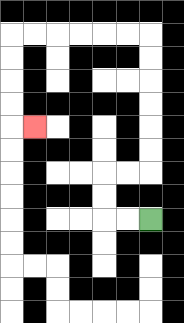{'start': '[6, 9]', 'end': '[1, 5]', 'path_directions': 'L,L,U,U,R,R,U,U,U,U,U,U,L,L,L,L,L,L,D,D,D,D,R', 'path_coordinates': '[[6, 9], [5, 9], [4, 9], [4, 8], [4, 7], [5, 7], [6, 7], [6, 6], [6, 5], [6, 4], [6, 3], [6, 2], [6, 1], [5, 1], [4, 1], [3, 1], [2, 1], [1, 1], [0, 1], [0, 2], [0, 3], [0, 4], [0, 5], [1, 5]]'}